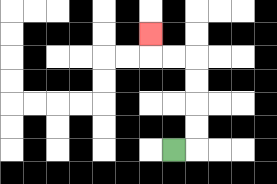{'start': '[7, 6]', 'end': '[6, 1]', 'path_directions': 'R,U,U,U,U,L,L,U', 'path_coordinates': '[[7, 6], [8, 6], [8, 5], [8, 4], [8, 3], [8, 2], [7, 2], [6, 2], [6, 1]]'}